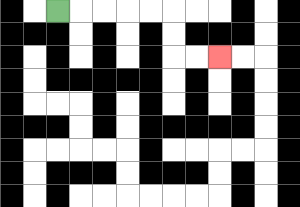{'start': '[2, 0]', 'end': '[9, 2]', 'path_directions': 'R,R,R,R,R,D,D,R,R', 'path_coordinates': '[[2, 0], [3, 0], [4, 0], [5, 0], [6, 0], [7, 0], [7, 1], [7, 2], [8, 2], [9, 2]]'}